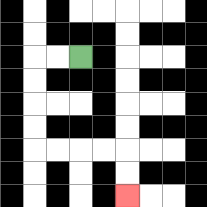{'start': '[3, 2]', 'end': '[5, 8]', 'path_directions': 'L,L,D,D,D,D,R,R,R,R,D,D', 'path_coordinates': '[[3, 2], [2, 2], [1, 2], [1, 3], [1, 4], [1, 5], [1, 6], [2, 6], [3, 6], [4, 6], [5, 6], [5, 7], [5, 8]]'}